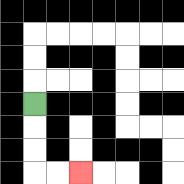{'start': '[1, 4]', 'end': '[3, 7]', 'path_directions': 'D,D,D,R,R', 'path_coordinates': '[[1, 4], [1, 5], [1, 6], [1, 7], [2, 7], [3, 7]]'}